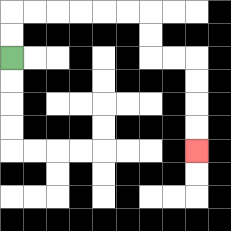{'start': '[0, 2]', 'end': '[8, 6]', 'path_directions': 'U,U,R,R,R,R,R,R,D,D,R,R,D,D,D,D', 'path_coordinates': '[[0, 2], [0, 1], [0, 0], [1, 0], [2, 0], [3, 0], [4, 0], [5, 0], [6, 0], [6, 1], [6, 2], [7, 2], [8, 2], [8, 3], [8, 4], [8, 5], [8, 6]]'}